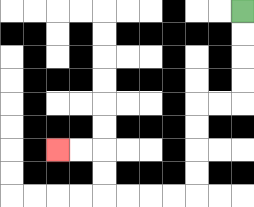{'start': '[10, 0]', 'end': '[2, 6]', 'path_directions': 'D,D,D,D,L,L,D,D,D,D,L,L,L,L,U,U,L,L', 'path_coordinates': '[[10, 0], [10, 1], [10, 2], [10, 3], [10, 4], [9, 4], [8, 4], [8, 5], [8, 6], [8, 7], [8, 8], [7, 8], [6, 8], [5, 8], [4, 8], [4, 7], [4, 6], [3, 6], [2, 6]]'}